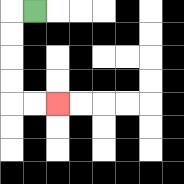{'start': '[1, 0]', 'end': '[2, 4]', 'path_directions': 'L,D,D,D,D,R,R', 'path_coordinates': '[[1, 0], [0, 0], [0, 1], [0, 2], [0, 3], [0, 4], [1, 4], [2, 4]]'}